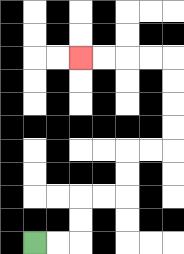{'start': '[1, 10]', 'end': '[3, 2]', 'path_directions': 'R,R,U,U,R,R,U,U,R,R,U,U,U,U,L,L,L,L', 'path_coordinates': '[[1, 10], [2, 10], [3, 10], [3, 9], [3, 8], [4, 8], [5, 8], [5, 7], [5, 6], [6, 6], [7, 6], [7, 5], [7, 4], [7, 3], [7, 2], [6, 2], [5, 2], [4, 2], [3, 2]]'}